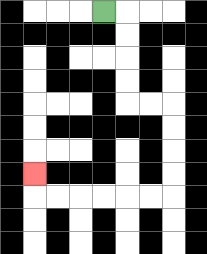{'start': '[4, 0]', 'end': '[1, 7]', 'path_directions': 'R,D,D,D,D,R,R,D,D,D,D,L,L,L,L,L,L,U', 'path_coordinates': '[[4, 0], [5, 0], [5, 1], [5, 2], [5, 3], [5, 4], [6, 4], [7, 4], [7, 5], [7, 6], [7, 7], [7, 8], [6, 8], [5, 8], [4, 8], [3, 8], [2, 8], [1, 8], [1, 7]]'}